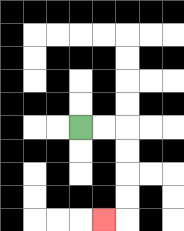{'start': '[3, 5]', 'end': '[4, 9]', 'path_directions': 'R,R,D,D,D,D,L', 'path_coordinates': '[[3, 5], [4, 5], [5, 5], [5, 6], [5, 7], [5, 8], [5, 9], [4, 9]]'}